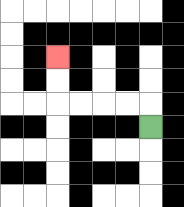{'start': '[6, 5]', 'end': '[2, 2]', 'path_directions': 'U,L,L,L,L,U,U', 'path_coordinates': '[[6, 5], [6, 4], [5, 4], [4, 4], [3, 4], [2, 4], [2, 3], [2, 2]]'}